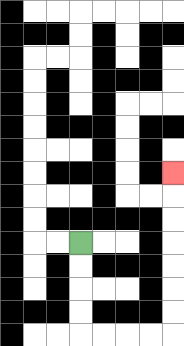{'start': '[3, 10]', 'end': '[7, 7]', 'path_directions': 'D,D,D,D,R,R,R,R,U,U,U,U,U,U,U', 'path_coordinates': '[[3, 10], [3, 11], [3, 12], [3, 13], [3, 14], [4, 14], [5, 14], [6, 14], [7, 14], [7, 13], [7, 12], [7, 11], [7, 10], [7, 9], [7, 8], [7, 7]]'}